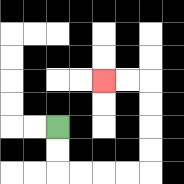{'start': '[2, 5]', 'end': '[4, 3]', 'path_directions': 'D,D,R,R,R,R,U,U,U,U,L,L', 'path_coordinates': '[[2, 5], [2, 6], [2, 7], [3, 7], [4, 7], [5, 7], [6, 7], [6, 6], [6, 5], [6, 4], [6, 3], [5, 3], [4, 3]]'}